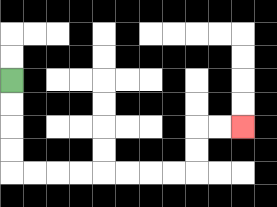{'start': '[0, 3]', 'end': '[10, 5]', 'path_directions': 'D,D,D,D,R,R,R,R,R,R,R,R,U,U,R,R', 'path_coordinates': '[[0, 3], [0, 4], [0, 5], [0, 6], [0, 7], [1, 7], [2, 7], [3, 7], [4, 7], [5, 7], [6, 7], [7, 7], [8, 7], [8, 6], [8, 5], [9, 5], [10, 5]]'}